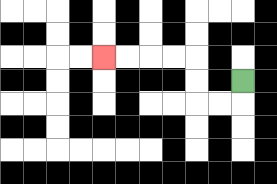{'start': '[10, 3]', 'end': '[4, 2]', 'path_directions': 'D,L,L,U,U,L,L,L,L', 'path_coordinates': '[[10, 3], [10, 4], [9, 4], [8, 4], [8, 3], [8, 2], [7, 2], [6, 2], [5, 2], [4, 2]]'}